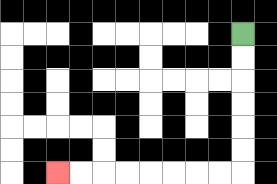{'start': '[10, 1]', 'end': '[2, 7]', 'path_directions': 'D,D,D,D,D,D,L,L,L,L,L,L,L,L', 'path_coordinates': '[[10, 1], [10, 2], [10, 3], [10, 4], [10, 5], [10, 6], [10, 7], [9, 7], [8, 7], [7, 7], [6, 7], [5, 7], [4, 7], [3, 7], [2, 7]]'}